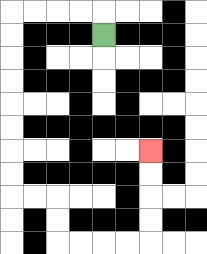{'start': '[4, 1]', 'end': '[6, 6]', 'path_directions': 'U,L,L,L,L,D,D,D,D,D,D,D,D,R,R,D,D,R,R,R,R,U,U,U,U', 'path_coordinates': '[[4, 1], [4, 0], [3, 0], [2, 0], [1, 0], [0, 0], [0, 1], [0, 2], [0, 3], [0, 4], [0, 5], [0, 6], [0, 7], [0, 8], [1, 8], [2, 8], [2, 9], [2, 10], [3, 10], [4, 10], [5, 10], [6, 10], [6, 9], [6, 8], [6, 7], [6, 6]]'}